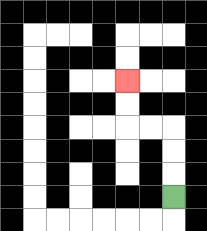{'start': '[7, 8]', 'end': '[5, 3]', 'path_directions': 'U,U,U,L,L,U,U', 'path_coordinates': '[[7, 8], [7, 7], [7, 6], [7, 5], [6, 5], [5, 5], [5, 4], [5, 3]]'}